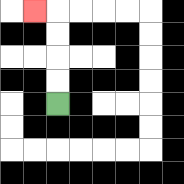{'start': '[2, 4]', 'end': '[1, 0]', 'path_directions': 'U,U,U,U,L', 'path_coordinates': '[[2, 4], [2, 3], [2, 2], [2, 1], [2, 0], [1, 0]]'}